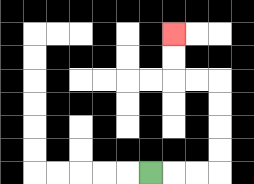{'start': '[6, 7]', 'end': '[7, 1]', 'path_directions': 'R,R,R,U,U,U,U,L,L,U,U', 'path_coordinates': '[[6, 7], [7, 7], [8, 7], [9, 7], [9, 6], [9, 5], [9, 4], [9, 3], [8, 3], [7, 3], [7, 2], [7, 1]]'}